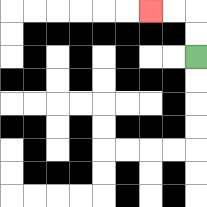{'start': '[8, 2]', 'end': '[6, 0]', 'path_directions': 'U,U,L,L', 'path_coordinates': '[[8, 2], [8, 1], [8, 0], [7, 0], [6, 0]]'}